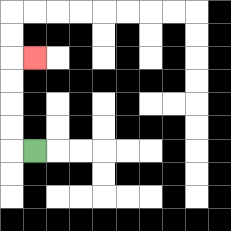{'start': '[1, 6]', 'end': '[1, 2]', 'path_directions': 'L,U,U,U,U,R', 'path_coordinates': '[[1, 6], [0, 6], [0, 5], [0, 4], [0, 3], [0, 2], [1, 2]]'}